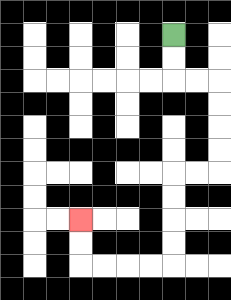{'start': '[7, 1]', 'end': '[3, 9]', 'path_directions': 'D,D,R,R,D,D,D,D,L,L,D,D,D,D,L,L,L,L,U,U', 'path_coordinates': '[[7, 1], [7, 2], [7, 3], [8, 3], [9, 3], [9, 4], [9, 5], [9, 6], [9, 7], [8, 7], [7, 7], [7, 8], [7, 9], [7, 10], [7, 11], [6, 11], [5, 11], [4, 11], [3, 11], [3, 10], [3, 9]]'}